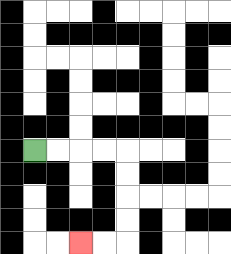{'start': '[1, 6]', 'end': '[3, 10]', 'path_directions': 'R,R,R,R,D,D,D,D,L,L', 'path_coordinates': '[[1, 6], [2, 6], [3, 6], [4, 6], [5, 6], [5, 7], [5, 8], [5, 9], [5, 10], [4, 10], [3, 10]]'}